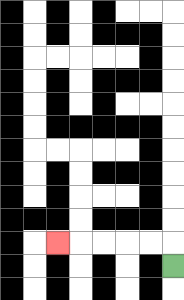{'start': '[7, 11]', 'end': '[2, 10]', 'path_directions': 'U,L,L,L,L,L', 'path_coordinates': '[[7, 11], [7, 10], [6, 10], [5, 10], [4, 10], [3, 10], [2, 10]]'}